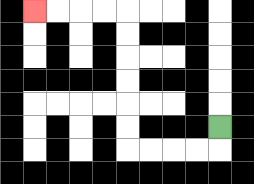{'start': '[9, 5]', 'end': '[1, 0]', 'path_directions': 'D,L,L,L,L,U,U,U,U,U,U,L,L,L,L', 'path_coordinates': '[[9, 5], [9, 6], [8, 6], [7, 6], [6, 6], [5, 6], [5, 5], [5, 4], [5, 3], [5, 2], [5, 1], [5, 0], [4, 0], [3, 0], [2, 0], [1, 0]]'}